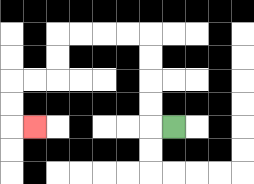{'start': '[7, 5]', 'end': '[1, 5]', 'path_directions': 'L,U,U,U,U,L,L,L,L,D,D,L,L,D,D,R', 'path_coordinates': '[[7, 5], [6, 5], [6, 4], [6, 3], [6, 2], [6, 1], [5, 1], [4, 1], [3, 1], [2, 1], [2, 2], [2, 3], [1, 3], [0, 3], [0, 4], [0, 5], [1, 5]]'}